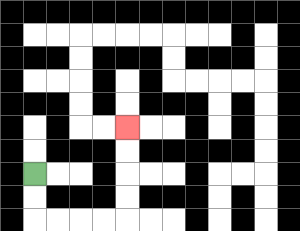{'start': '[1, 7]', 'end': '[5, 5]', 'path_directions': 'D,D,R,R,R,R,U,U,U,U', 'path_coordinates': '[[1, 7], [1, 8], [1, 9], [2, 9], [3, 9], [4, 9], [5, 9], [5, 8], [5, 7], [5, 6], [5, 5]]'}